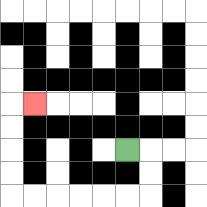{'start': '[5, 6]', 'end': '[1, 4]', 'path_directions': 'R,D,D,L,L,L,L,L,L,U,U,U,U,R', 'path_coordinates': '[[5, 6], [6, 6], [6, 7], [6, 8], [5, 8], [4, 8], [3, 8], [2, 8], [1, 8], [0, 8], [0, 7], [0, 6], [0, 5], [0, 4], [1, 4]]'}